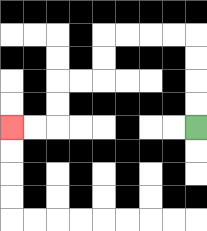{'start': '[8, 5]', 'end': '[0, 5]', 'path_directions': 'U,U,U,U,L,L,L,L,D,D,L,L,D,D,L,L', 'path_coordinates': '[[8, 5], [8, 4], [8, 3], [8, 2], [8, 1], [7, 1], [6, 1], [5, 1], [4, 1], [4, 2], [4, 3], [3, 3], [2, 3], [2, 4], [2, 5], [1, 5], [0, 5]]'}